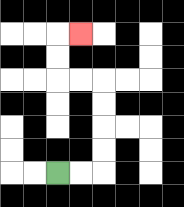{'start': '[2, 7]', 'end': '[3, 1]', 'path_directions': 'R,R,U,U,U,U,L,L,U,U,R', 'path_coordinates': '[[2, 7], [3, 7], [4, 7], [4, 6], [4, 5], [4, 4], [4, 3], [3, 3], [2, 3], [2, 2], [2, 1], [3, 1]]'}